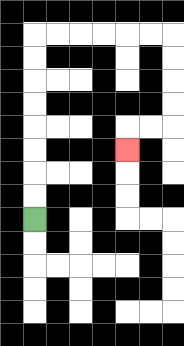{'start': '[1, 9]', 'end': '[5, 6]', 'path_directions': 'U,U,U,U,U,U,U,U,R,R,R,R,R,R,D,D,D,D,L,L,D', 'path_coordinates': '[[1, 9], [1, 8], [1, 7], [1, 6], [1, 5], [1, 4], [1, 3], [1, 2], [1, 1], [2, 1], [3, 1], [4, 1], [5, 1], [6, 1], [7, 1], [7, 2], [7, 3], [7, 4], [7, 5], [6, 5], [5, 5], [5, 6]]'}